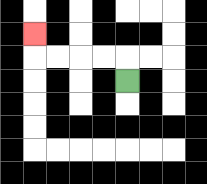{'start': '[5, 3]', 'end': '[1, 1]', 'path_directions': 'U,L,L,L,L,U', 'path_coordinates': '[[5, 3], [5, 2], [4, 2], [3, 2], [2, 2], [1, 2], [1, 1]]'}